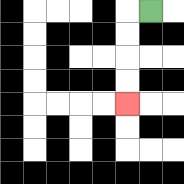{'start': '[6, 0]', 'end': '[5, 4]', 'path_directions': 'L,D,D,D,D', 'path_coordinates': '[[6, 0], [5, 0], [5, 1], [5, 2], [5, 3], [5, 4]]'}